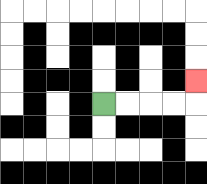{'start': '[4, 4]', 'end': '[8, 3]', 'path_directions': 'R,R,R,R,U', 'path_coordinates': '[[4, 4], [5, 4], [6, 4], [7, 4], [8, 4], [8, 3]]'}